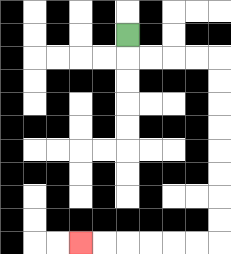{'start': '[5, 1]', 'end': '[3, 10]', 'path_directions': 'D,R,R,R,R,D,D,D,D,D,D,D,D,L,L,L,L,L,L', 'path_coordinates': '[[5, 1], [5, 2], [6, 2], [7, 2], [8, 2], [9, 2], [9, 3], [9, 4], [9, 5], [9, 6], [9, 7], [9, 8], [9, 9], [9, 10], [8, 10], [7, 10], [6, 10], [5, 10], [4, 10], [3, 10]]'}